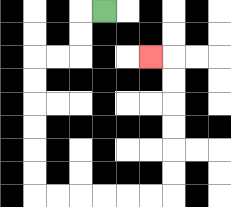{'start': '[4, 0]', 'end': '[6, 2]', 'path_directions': 'L,D,D,L,L,D,D,D,D,D,D,R,R,R,R,R,R,U,U,U,U,U,U,L', 'path_coordinates': '[[4, 0], [3, 0], [3, 1], [3, 2], [2, 2], [1, 2], [1, 3], [1, 4], [1, 5], [1, 6], [1, 7], [1, 8], [2, 8], [3, 8], [4, 8], [5, 8], [6, 8], [7, 8], [7, 7], [7, 6], [7, 5], [7, 4], [7, 3], [7, 2], [6, 2]]'}